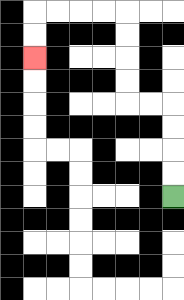{'start': '[7, 8]', 'end': '[1, 2]', 'path_directions': 'U,U,U,U,L,L,U,U,U,U,L,L,L,L,D,D', 'path_coordinates': '[[7, 8], [7, 7], [7, 6], [7, 5], [7, 4], [6, 4], [5, 4], [5, 3], [5, 2], [5, 1], [5, 0], [4, 0], [3, 0], [2, 0], [1, 0], [1, 1], [1, 2]]'}